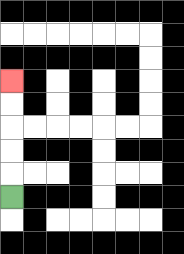{'start': '[0, 8]', 'end': '[0, 3]', 'path_directions': 'U,U,U,U,U', 'path_coordinates': '[[0, 8], [0, 7], [0, 6], [0, 5], [0, 4], [0, 3]]'}